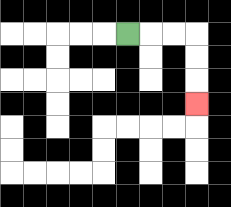{'start': '[5, 1]', 'end': '[8, 4]', 'path_directions': 'R,R,R,D,D,D', 'path_coordinates': '[[5, 1], [6, 1], [7, 1], [8, 1], [8, 2], [8, 3], [8, 4]]'}